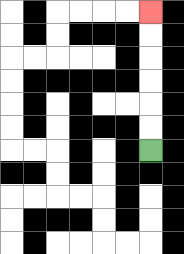{'start': '[6, 6]', 'end': '[6, 0]', 'path_directions': 'U,U,U,U,U,U', 'path_coordinates': '[[6, 6], [6, 5], [6, 4], [6, 3], [6, 2], [6, 1], [6, 0]]'}